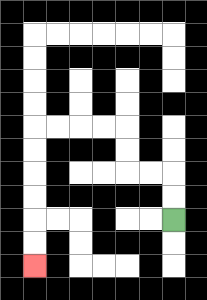{'start': '[7, 9]', 'end': '[1, 11]', 'path_directions': 'U,U,L,L,U,U,L,L,L,L,D,D,D,D,D,D', 'path_coordinates': '[[7, 9], [7, 8], [7, 7], [6, 7], [5, 7], [5, 6], [5, 5], [4, 5], [3, 5], [2, 5], [1, 5], [1, 6], [1, 7], [1, 8], [1, 9], [1, 10], [1, 11]]'}